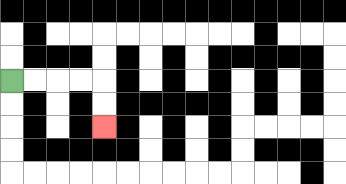{'start': '[0, 3]', 'end': '[4, 5]', 'path_directions': 'R,R,R,R,D,D', 'path_coordinates': '[[0, 3], [1, 3], [2, 3], [3, 3], [4, 3], [4, 4], [4, 5]]'}